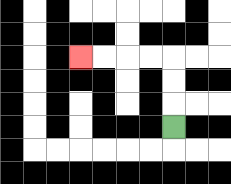{'start': '[7, 5]', 'end': '[3, 2]', 'path_directions': 'U,U,U,L,L,L,L', 'path_coordinates': '[[7, 5], [7, 4], [7, 3], [7, 2], [6, 2], [5, 2], [4, 2], [3, 2]]'}